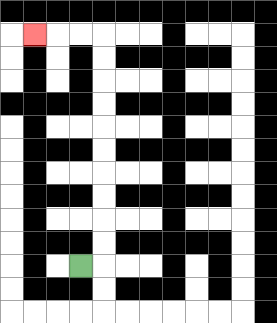{'start': '[3, 11]', 'end': '[1, 1]', 'path_directions': 'R,U,U,U,U,U,U,U,U,U,U,L,L,L', 'path_coordinates': '[[3, 11], [4, 11], [4, 10], [4, 9], [4, 8], [4, 7], [4, 6], [4, 5], [4, 4], [4, 3], [4, 2], [4, 1], [3, 1], [2, 1], [1, 1]]'}